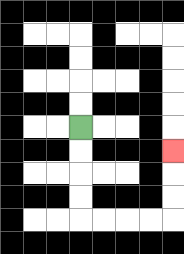{'start': '[3, 5]', 'end': '[7, 6]', 'path_directions': 'D,D,D,D,R,R,R,R,U,U,U', 'path_coordinates': '[[3, 5], [3, 6], [3, 7], [3, 8], [3, 9], [4, 9], [5, 9], [6, 9], [7, 9], [7, 8], [7, 7], [7, 6]]'}